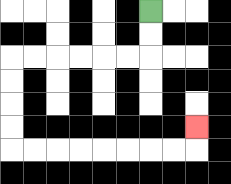{'start': '[6, 0]', 'end': '[8, 5]', 'path_directions': 'D,D,L,L,L,L,L,L,D,D,D,D,R,R,R,R,R,R,R,R,U', 'path_coordinates': '[[6, 0], [6, 1], [6, 2], [5, 2], [4, 2], [3, 2], [2, 2], [1, 2], [0, 2], [0, 3], [0, 4], [0, 5], [0, 6], [1, 6], [2, 6], [3, 6], [4, 6], [5, 6], [6, 6], [7, 6], [8, 6], [8, 5]]'}